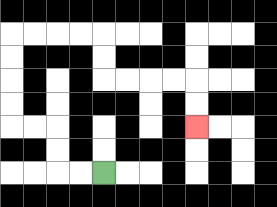{'start': '[4, 7]', 'end': '[8, 5]', 'path_directions': 'L,L,U,U,L,L,U,U,U,U,R,R,R,R,D,D,R,R,R,R,D,D', 'path_coordinates': '[[4, 7], [3, 7], [2, 7], [2, 6], [2, 5], [1, 5], [0, 5], [0, 4], [0, 3], [0, 2], [0, 1], [1, 1], [2, 1], [3, 1], [4, 1], [4, 2], [4, 3], [5, 3], [6, 3], [7, 3], [8, 3], [8, 4], [8, 5]]'}